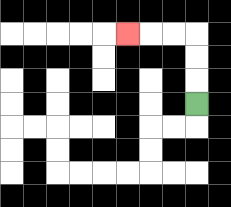{'start': '[8, 4]', 'end': '[5, 1]', 'path_directions': 'U,U,U,L,L,L', 'path_coordinates': '[[8, 4], [8, 3], [8, 2], [8, 1], [7, 1], [6, 1], [5, 1]]'}